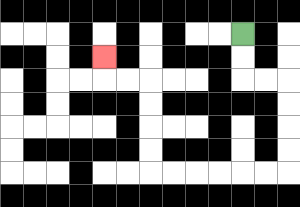{'start': '[10, 1]', 'end': '[4, 2]', 'path_directions': 'D,D,R,R,D,D,D,D,L,L,L,L,L,L,U,U,U,U,L,L,U', 'path_coordinates': '[[10, 1], [10, 2], [10, 3], [11, 3], [12, 3], [12, 4], [12, 5], [12, 6], [12, 7], [11, 7], [10, 7], [9, 7], [8, 7], [7, 7], [6, 7], [6, 6], [6, 5], [6, 4], [6, 3], [5, 3], [4, 3], [4, 2]]'}